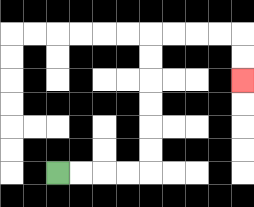{'start': '[2, 7]', 'end': '[10, 3]', 'path_directions': 'R,R,R,R,U,U,U,U,U,U,R,R,R,R,D,D', 'path_coordinates': '[[2, 7], [3, 7], [4, 7], [5, 7], [6, 7], [6, 6], [6, 5], [6, 4], [6, 3], [6, 2], [6, 1], [7, 1], [8, 1], [9, 1], [10, 1], [10, 2], [10, 3]]'}